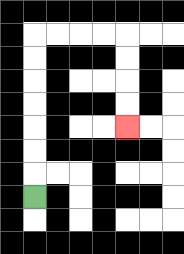{'start': '[1, 8]', 'end': '[5, 5]', 'path_directions': 'U,U,U,U,U,U,U,R,R,R,R,D,D,D,D', 'path_coordinates': '[[1, 8], [1, 7], [1, 6], [1, 5], [1, 4], [1, 3], [1, 2], [1, 1], [2, 1], [3, 1], [4, 1], [5, 1], [5, 2], [5, 3], [5, 4], [5, 5]]'}